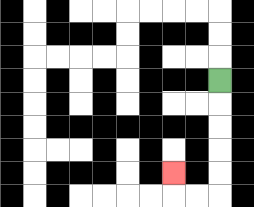{'start': '[9, 3]', 'end': '[7, 7]', 'path_directions': 'D,D,D,D,D,L,L,U', 'path_coordinates': '[[9, 3], [9, 4], [9, 5], [9, 6], [9, 7], [9, 8], [8, 8], [7, 8], [7, 7]]'}